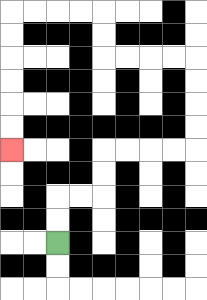{'start': '[2, 10]', 'end': '[0, 6]', 'path_directions': 'U,U,R,R,U,U,R,R,R,R,U,U,U,U,L,L,L,L,U,U,L,L,L,L,D,D,D,D,D,D', 'path_coordinates': '[[2, 10], [2, 9], [2, 8], [3, 8], [4, 8], [4, 7], [4, 6], [5, 6], [6, 6], [7, 6], [8, 6], [8, 5], [8, 4], [8, 3], [8, 2], [7, 2], [6, 2], [5, 2], [4, 2], [4, 1], [4, 0], [3, 0], [2, 0], [1, 0], [0, 0], [0, 1], [0, 2], [0, 3], [0, 4], [0, 5], [0, 6]]'}